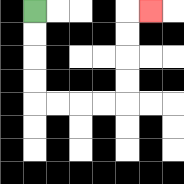{'start': '[1, 0]', 'end': '[6, 0]', 'path_directions': 'D,D,D,D,R,R,R,R,U,U,U,U,R', 'path_coordinates': '[[1, 0], [1, 1], [1, 2], [1, 3], [1, 4], [2, 4], [3, 4], [4, 4], [5, 4], [5, 3], [5, 2], [5, 1], [5, 0], [6, 0]]'}